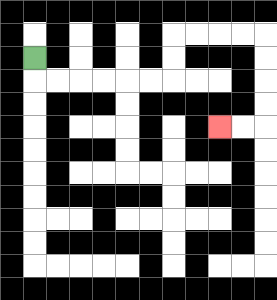{'start': '[1, 2]', 'end': '[9, 5]', 'path_directions': 'D,R,R,R,R,R,R,U,U,R,R,R,R,D,D,D,D,L,L', 'path_coordinates': '[[1, 2], [1, 3], [2, 3], [3, 3], [4, 3], [5, 3], [6, 3], [7, 3], [7, 2], [7, 1], [8, 1], [9, 1], [10, 1], [11, 1], [11, 2], [11, 3], [11, 4], [11, 5], [10, 5], [9, 5]]'}